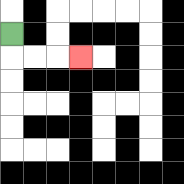{'start': '[0, 1]', 'end': '[3, 2]', 'path_directions': 'D,R,R,R', 'path_coordinates': '[[0, 1], [0, 2], [1, 2], [2, 2], [3, 2]]'}